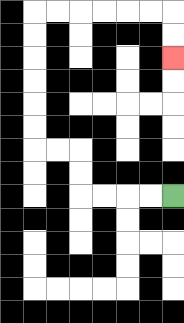{'start': '[7, 8]', 'end': '[7, 2]', 'path_directions': 'L,L,L,L,U,U,L,L,U,U,U,U,U,U,R,R,R,R,R,R,D,D', 'path_coordinates': '[[7, 8], [6, 8], [5, 8], [4, 8], [3, 8], [3, 7], [3, 6], [2, 6], [1, 6], [1, 5], [1, 4], [1, 3], [1, 2], [1, 1], [1, 0], [2, 0], [3, 0], [4, 0], [5, 0], [6, 0], [7, 0], [7, 1], [7, 2]]'}